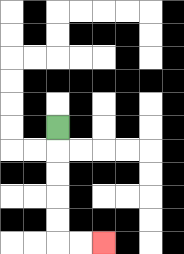{'start': '[2, 5]', 'end': '[4, 10]', 'path_directions': 'D,D,D,D,D,R,R', 'path_coordinates': '[[2, 5], [2, 6], [2, 7], [2, 8], [2, 9], [2, 10], [3, 10], [4, 10]]'}